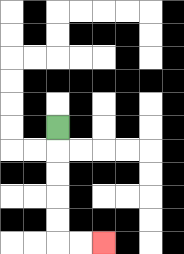{'start': '[2, 5]', 'end': '[4, 10]', 'path_directions': 'D,D,D,D,D,R,R', 'path_coordinates': '[[2, 5], [2, 6], [2, 7], [2, 8], [2, 9], [2, 10], [3, 10], [4, 10]]'}